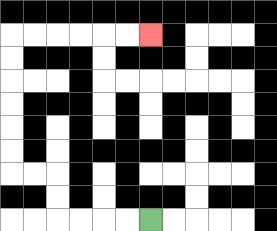{'start': '[6, 9]', 'end': '[6, 1]', 'path_directions': 'L,L,L,L,U,U,L,L,U,U,U,U,U,U,R,R,R,R,R,R', 'path_coordinates': '[[6, 9], [5, 9], [4, 9], [3, 9], [2, 9], [2, 8], [2, 7], [1, 7], [0, 7], [0, 6], [0, 5], [0, 4], [0, 3], [0, 2], [0, 1], [1, 1], [2, 1], [3, 1], [4, 1], [5, 1], [6, 1]]'}